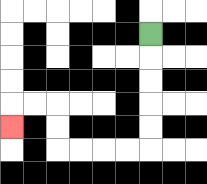{'start': '[6, 1]', 'end': '[0, 5]', 'path_directions': 'D,D,D,D,D,L,L,L,L,U,U,L,L,D', 'path_coordinates': '[[6, 1], [6, 2], [6, 3], [6, 4], [6, 5], [6, 6], [5, 6], [4, 6], [3, 6], [2, 6], [2, 5], [2, 4], [1, 4], [0, 4], [0, 5]]'}